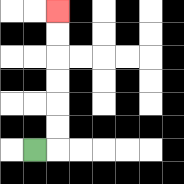{'start': '[1, 6]', 'end': '[2, 0]', 'path_directions': 'R,U,U,U,U,U,U', 'path_coordinates': '[[1, 6], [2, 6], [2, 5], [2, 4], [2, 3], [2, 2], [2, 1], [2, 0]]'}